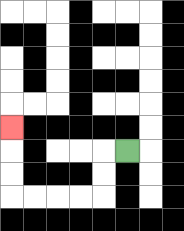{'start': '[5, 6]', 'end': '[0, 5]', 'path_directions': 'L,D,D,L,L,L,L,U,U,U', 'path_coordinates': '[[5, 6], [4, 6], [4, 7], [4, 8], [3, 8], [2, 8], [1, 8], [0, 8], [0, 7], [0, 6], [0, 5]]'}